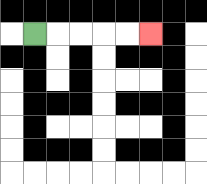{'start': '[1, 1]', 'end': '[6, 1]', 'path_directions': 'R,R,R,R,R', 'path_coordinates': '[[1, 1], [2, 1], [3, 1], [4, 1], [5, 1], [6, 1]]'}